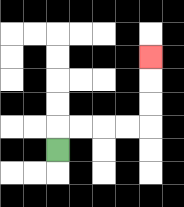{'start': '[2, 6]', 'end': '[6, 2]', 'path_directions': 'U,R,R,R,R,U,U,U', 'path_coordinates': '[[2, 6], [2, 5], [3, 5], [4, 5], [5, 5], [6, 5], [6, 4], [6, 3], [6, 2]]'}